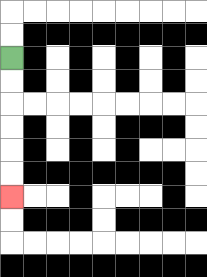{'start': '[0, 2]', 'end': '[0, 8]', 'path_directions': 'D,D,D,D,D,D', 'path_coordinates': '[[0, 2], [0, 3], [0, 4], [0, 5], [0, 6], [0, 7], [0, 8]]'}